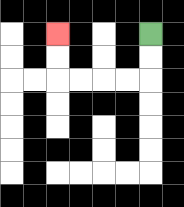{'start': '[6, 1]', 'end': '[2, 1]', 'path_directions': 'D,D,L,L,L,L,U,U', 'path_coordinates': '[[6, 1], [6, 2], [6, 3], [5, 3], [4, 3], [3, 3], [2, 3], [2, 2], [2, 1]]'}